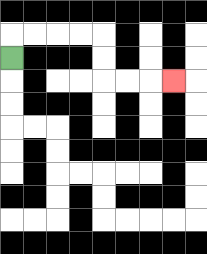{'start': '[0, 2]', 'end': '[7, 3]', 'path_directions': 'U,R,R,R,R,D,D,R,R,R', 'path_coordinates': '[[0, 2], [0, 1], [1, 1], [2, 1], [3, 1], [4, 1], [4, 2], [4, 3], [5, 3], [6, 3], [7, 3]]'}